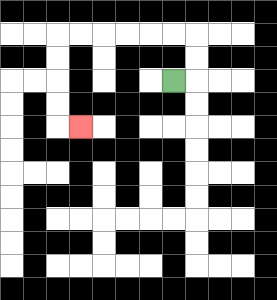{'start': '[7, 3]', 'end': '[3, 5]', 'path_directions': 'R,U,U,L,L,L,L,L,L,D,D,D,D,R', 'path_coordinates': '[[7, 3], [8, 3], [8, 2], [8, 1], [7, 1], [6, 1], [5, 1], [4, 1], [3, 1], [2, 1], [2, 2], [2, 3], [2, 4], [2, 5], [3, 5]]'}